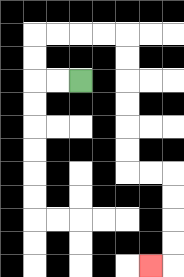{'start': '[3, 3]', 'end': '[6, 11]', 'path_directions': 'L,L,U,U,R,R,R,R,D,D,D,D,D,D,R,R,D,D,D,D,L', 'path_coordinates': '[[3, 3], [2, 3], [1, 3], [1, 2], [1, 1], [2, 1], [3, 1], [4, 1], [5, 1], [5, 2], [5, 3], [5, 4], [5, 5], [5, 6], [5, 7], [6, 7], [7, 7], [7, 8], [7, 9], [7, 10], [7, 11], [6, 11]]'}